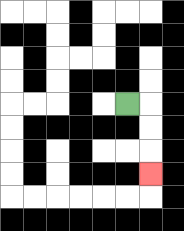{'start': '[5, 4]', 'end': '[6, 7]', 'path_directions': 'R,D,D,D', 'path_coordinates': '[[5, 4], [6, 4], [6, 5], [6, 6], [6, 7]]'}